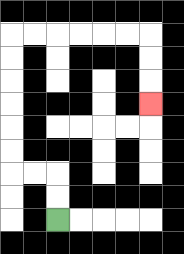{'start': '[2, 9]', 'end': '[6, 4]', 'path_directions': 'U,U,L,L,U,U,U,U,U,U,R,R,R,R,R,R,D,D,D', 'path_coordinates': '[[2, 9], [2, 8], [2, 7], [1, 7], [0, 7], [0, 6], [0, 5], [0, 4], [0, 3], [0, 2], [0, 1], [1, 1], [2, 1], [3, 1], [4, 1], [5, 1], [6, 1], [6, 2], [6, 3], [6, 4]]'}